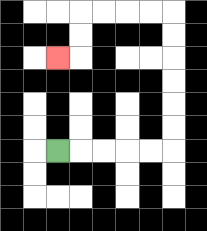{'start': '[2, 6]', 'end': '[2, 2]', 'path_directions': 'R,R,R,R,R,U,U,U,U,U,U,L,L,L,L,D,D,L', 'path_coordinates': '[[2, 6], [3, 6], [4, 6], [5, 6], [6, 6], [7, 6], [7, 5], [7, 4], [7, 3], [7, 2], [7, 1], [7, 0], [6, 0], [5, 0], [4, 0], [3, 0], [3, 1], [3, 2], [2, 2]]'}